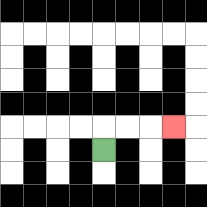{'start': '[4, 6]', 'end': '[7, 5]', 'path_directions': 'U,R,R,R', 'path_coordinates': '[[4, 6], [4, 5], [5, 5], [6, 5], [7, 5]]'}